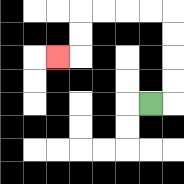{'start': '[6, 4]', 'end': '[2, 2]', 'path_directions': 'R,U,U,U,U,L,L,L,L,D,D,L', 'path_coordinates': '[[6, 4], [7, 4], [7, 3], [7, 2], [7, 1], [7, 0], [6, 0], [5, 0], [4, 0], [3, 0], [3, 1], [3, 2], [2, 2]]'}